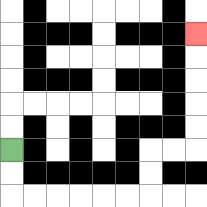{'start': '[0, 6]', 'end': '[8, 1]', 'path_directions': 'D,D,R,R,R,R,R,R,U,U,R,R,U,U,U,U,U', 'path_coordinates': '[[0, 6], [0, 7], [0, 8], [1, 8], [2, 8], [3, 8], [4, 8], [5, 8], [6, 8], [6, 7], [6, 6], [7, 6], [8, 6], [8, 5], [8, 4], [8, 3], [8, 2], [8, 1]]'}